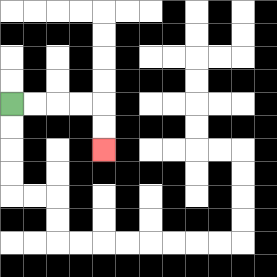{'start': '[0, 4]', 'end': '[4, 6]', 'path_directions': 'R,R,R,R,D,D', 'path_coordinates': '[[0, 4], [1, 4], [2, 4], [3, 4], [4, 4], [4, 5], [4, 6]]'}